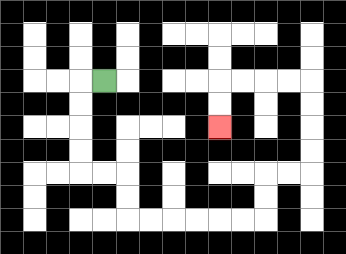{'start': '[4, 3]', 'end': '[9, 5]', 'path_directions': 'L,D,D,D,D,R,R,D,D,R,R,R,R,R,R,U,U,R,R,U,U,U,U,L,L,L,L,D,D', 'path_coordinates': '[[4, 3], [3, 3], [3, 4], [3, 5], [3, 6], [3, 7], [4, 7], [5, 7], [5, 8], [5, 9], [6, 9], [7, 9], [8, 9], [9, 9], [10, 9], [11, 9], [11, 8], [11, 7], [12, 7], [13, 7], [13, 6], [13, 5], [13, 4], [13, 3], [12, 3], [11, 3], [10, 3], [9, 3], [9, 4], [9, 5]]'}